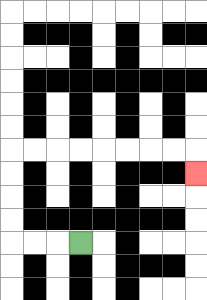{'start': '[3, 10]', 'end': '[8, 7]', 'path_directions': 'L,L,L,U,U,U,U,R,R,R,R,R,R,R,R,D', 'path_coordinates': '[[3, 10], [2, 10], [1, 10], [0, 10], [0, 9], [0, 8], [0, 7], [0, 6], [1, 6], [2, 6], [3, 6], [4, 6], [5, 6], [6, 6], [7, 6], [8, 6], [8, 7]]'}